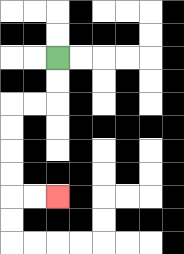{'start': '[2, 2]', 'end': '[2, 8]', 'path_directions': 'D,D,L,L,D,D,D,D,R,R', 'path_coordinates': '[[2, 2], [2, 3], [2, 4], [1, 4], [0, 4], [0, 5], [0, 6], [0, 7], [0, 8], [1, 8], [2, 8]]'}